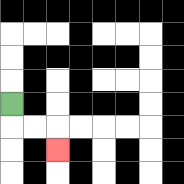{'start': '[0, 4]', 'end': '[2, 6]', 'path_directions': 'D,R,R,D', 'path_coordinates': '[[0, 4], [0, 5], [1, 5], [2, 5], [2, 6]]'}